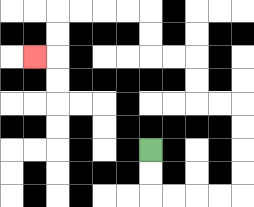{'start': '[6, 6]', 'end': '[1, 2]', 'path_directions': 'D,D,R,R,R,R,U,U,U,U,L,L,U,U,L,L,U,U,L,L,L,L,D,D,L', 'path_coordinates': '[[6, 6], [6, 7], [6, 8], [7, 8], [8, 8], [9, 8], [10, 8], [10, 7], [10, 6], [10, 5], [10, 4], [9, 4], [8, 4], [8, 3], [8, 2], [7, 2], [6, 2], [6, 1], [6, 0], [5, 0], [4, 0], [3, 0], [2, 0], [2, 1], [2, 2], [1, 2]]'}